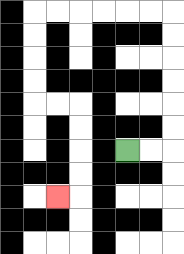{'start': '[5, 6]', 'end': '[2, 8]', 'path_directions': 'R,R,U,U,U,U,U,U,L,L,L,L,L,L,D,D,D,D,R,R,D,D,D,D,L', 'path_coordinates': '[[5, 6], [6, 6], [7, 6], [7, 5], [7, 4], [7, 3], [7, 2], [7, 1], [7, 0], [6, 0], [5, 0], [4, 0], [3, 0], [2, 0], [1, 0], [1, 1], [1, 2], [1, 3], [1, 4], [2, 4], [3, 4], [3, 5], [3, 6], [3, 7], [3, 8], [2, 8]]'}